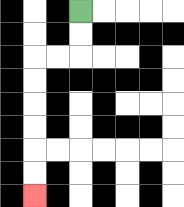{'start': '[3, 0]', 'end': '[1, 8]', 'path_directions': 'D,D,L,L,D,D,D,D,D,D', 'path_coordinates': '[[3, 0], [3, 1], [3, 2], [2, 2], [1, 2], [1, 3], [1, 4], [1, 5], [1, 6], [1, 7], [1, 8]]'}